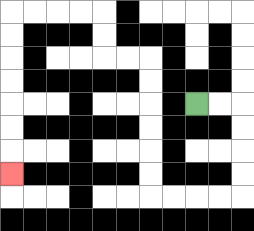{'start': '[8, 4]', 'end': '[0, 7]', 'path_directions': 'R,R,D,D,D,D,L,L,L,L,U,U,U,U,U,U,L,L,U,U,L,L,L,L,D,D,D,D,D,D,D', 'path_coordinates': '[[8, 4], [9, 4], [10, 4], [10, 5], [10, 6], [10, 7], [10, 8], [9, 8], [8, 8], [7, 8], [6, 8], [6, 7], [6, 6], [6, 5], [6, 4], [6, 3], [6, 2], [5, 2], [4, 2], [4, 1], [4, 0], [3, 0], [2, 0], [1, 0], [0, 0], [0, 1], [0, 2], [0, 3], [0, 4], [0, 5], [0, 6], [0, 7]]'}